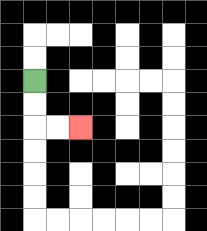{'start': '[1, 3]', 'end': '[3, 5]', 'path_directions': 'D,D,R,R', 'path_coordinates': '[[1, 3], [1, 4], [1, 5], [2, 5], [3, 5]]'}